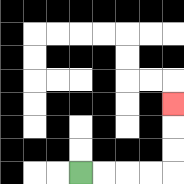{'start': '[3, 7]', 'end': '[7, 4]', 'path_directions': 'R,R,R,R,U,U,U', 'path_coordinates': '[[3, 7], [4, 7], [5, 7], [6, 7], [7, 7], [7, 6], [7, 5], [7, 4]]'}